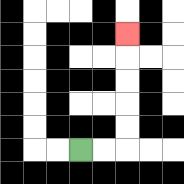{'start': '[3, 6]', 'end': '[5, 1]', 'path_directions': 'R,R,U,U,U,U,U', 'path_coordinates': '[[3, 6], [4, 6], [5, 6], [5, 5], [5, 4], [5, 3], [5, 2], [5, 1]]'}